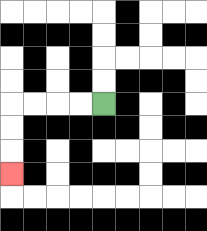{'start': '[4, 4]', 'end': '[0, 7]', 'path_directions': 'L,L,L,L,D,D,D', 'path_coordinates': '[[4, 4], [3, 4], [2, 4], [1, 4], [0, 4], [0, 5], [0, 6], [0, 7]]'}